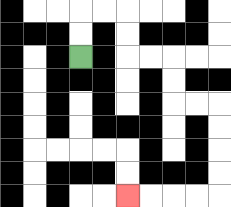{'start': '[3, 2]', 'end': '[5, 8]', 'path_directions': 'U,U,R,R,D,D,R,R,D,D,R,R,D,D,D,D,L,L,L,L', 'path_coordinates': '[[3, 2], [3, 1], [3, 0], [4, 0], [5, 0], [5, 1], [5, 2], [6, 2], [7, 2], [7, 3], [7, 4], [8, 4], [9, 4], [9, 5], [9, 6], [9, 7], [9, 8], [8, 8], [7, 8], [6, 8], [5, 8]]'}